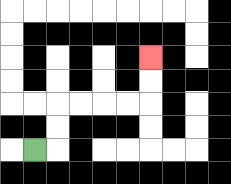{'start': '[1, 6]', 'end': '[6, 2]', 'path_directions': 'R,U,U,R,R,R,R,U,U', 'path_coordinates': '[[1, 6], [2, 6], [2, 5], [2, 4], [3, 4], [4, 4], [5, 4], [6, 4], [6, 3], [6, 2]]'}